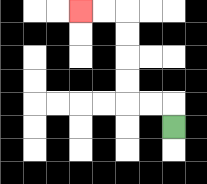{'start': '[7, 5]', 'end': '[3, 0]', 'path_directions': 'U,L,L,U,U,U,U,L,L', 'path_coordinates': '[[7, 5], [7, 4], [6, 4], [5, 4], [5, 3], [5, 2], [5, 1], [5, 0], [4, 0], [3, 0]]'}